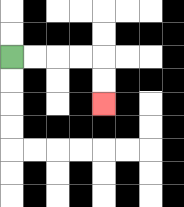{'start': '[0, 2]', 'end': '[4, 4]', 'path_directions': 'R,R,R,R,D,D', 'path_coordinates': '[[0, 2], [1, 2], [2, 2], [3, 2], [4, 2], [4, 3], [4, 4]]'}